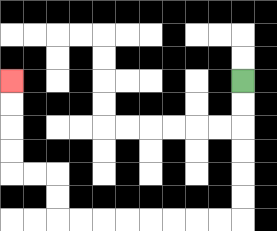{'start': '[10, 3]', 'end': '[0, 3]', 'path_directions': 'D,D,D,D,D,D,L,L,L,L,L,L,L,L,U,U,L,L,U,U,U,U', 'path_coordinates': '[[10, 3], [10, 4], [10, 5], [10, 6], [10, 7], [10, 8], [10, 9], [9, 9], [8, 9], [7, 9], [6, 9], [5, 9], [4, 9], [3, 9], [2, 9], [2, 8], [2, 7], [1, 7], [0, 7], [0, 6], [0, 5], [0, 4], [0, 3]]'}